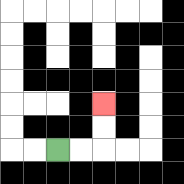{'start': '[2, 6]', 'end': '[4, 4]', 'path_directions': 'R,R,U,U', 'path_coordinates': '[[2, 6], [3, 6], [4, 6], [4, 5], [4, 4]]'}